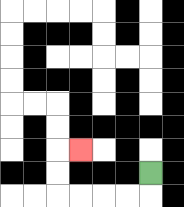{'start': '[6, 7]', 'end': '[3, 6]', 'path_directions': 'D,L,L,L,L,U,U,R', 'path_coordinates': '[[6, 7], [6, 8], [5, 8], [4, 8], [3, 8], [2, 8], [2, 7], [2, 6], [3, 6]]'}